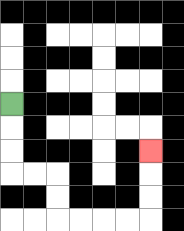{'start': '[0, 4]', 'end': '[6, 6]', 'path_directions': 'D,D,D,R,R,D,D,R,R,R,R,U,U,U', 'path_coordinates': '[[0, 4], [0, 5], [0, 6], [0, 7], [1, 7], [2, 7], [2, 8], [2, 9], [3, 9], [4, 9], [5, 9], [6, 9], [6, 8], [6, 7], [6, 6]]'}